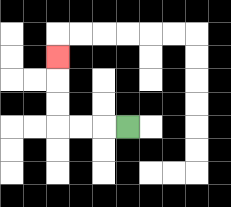{'start': '[5, 5]', 'end': '[2, 2]', 'path_directions': 'L,L,L,U,U,U', 'path_coordinates': '[[5, 5], [4, 5], [3, 5], [2, 5], [2, 4], [2, 3], [2, 2]]'}